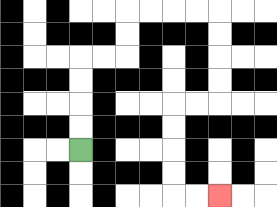{'start': '[3, 6]', 'end': '[9, 8]', 'path_directions': 'U,U,U,U,R,R,U,U,R,R,R,R,D,D,D,D,L,L,D,D,D,D,R,R', 'path_coordinates': '[[3, 6], [3, 5], [3, 4], [3, 3], [3, 2], [4, 2], [5, 2], [5, 1], [5, 0], [6, 0], [7, 0], [8, 0], [9, 0], [9, 1], [9, 2], [9, 3], [9, 4], [8, 4], [7, 4], [7, 5], [7, 6], [7, 7], [7, 8], [8, 8], [9, 8]]'}